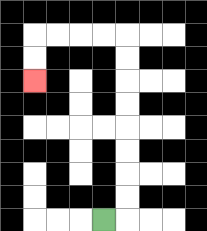{'start': '[4, 9]', 'end': '[1, 3]', 'path_directions': 'R,U,U,U,U,U,U,U,U,L,L,L,L,D,D', 'path_coordinates': '[[4, 9], [5, 9], [5, 8], [5, 7], [5, 6], [5, 5], [5, 4], [5, 3], [5, 2], [5, 1], [4, 1], [3, 1], [2, 1], [1, 1], [1, 2], [1, 3]]'}